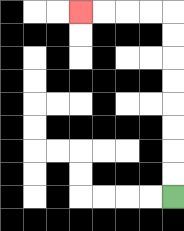{'start': '[7, 8]', 'end': '[3, 0]', 'path_directions': 'U,U,U,U,U,U,U,U,L,L,L,L', 'path_coordinates': '[[7, 8], [7, 7], [7, 6], [7, 5], [7, 4], [7, 3], [7, 2], [7, 1], [7, 0], [6, 0], [5, 0], [4, 0], [3, 0]]'}